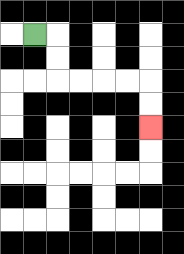{'start': '[1, 1]', 'end': '[6, 5]', 'path_directions': 'R,D,D,R,R,R,R,D,D', 'path_coordinates': '[[1, 1], [2, 1], [2, 2], [2, 3], [3, 3], [4, 3], [5, 3], [6, 3], [6, 4], [6, 5]]'}